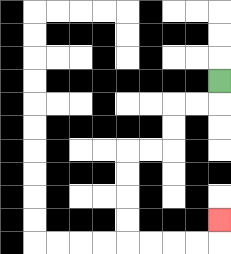{'start': '[9, 3]', 'end': '[9, 9]', 'path_directions': 'D,L,L,D,D,L,L,D,D,D,D,R,R,R,R,U', 'path_coordinates': '[[9, 3], [9, 4], [8, 4], [7, 4], [7, 5], [7, 6], [6, 6], [5, 6], [5, 7], [5, 8], [5, 9], [5, 10], [6, 10], [7, 10], [8, 10], [9, 10], [9, 9]]'}